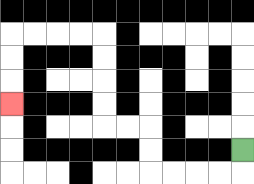{'start': '[10, 6]', 'end': '[0, 4]', 'path_directions': 'D,L,L,L,L,U,U,L,L,U,U,U,U,L,L,L,L,D,D,D', 'path_coordinates': '[[10, 6], [10, 7], [9, 7], [8, 7], [7, 7], [6, 7], [6, 6], [6, 5], [5, 5], [4, 5], [4, 4], [4, 3], [4, 2], [4, 1], [3, 1], [2, 1], [1, 1], [0, 1], [0, 2], [0, 3], [0, 4]]'}